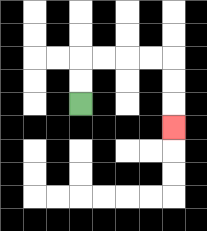{'start': '[3, 4]', 'end': '[7, 5]', 'path_directions': 'U,U,R,R,R,R,D,D,D', 'path_coordinates': '[[3, 4], [3, 3], [3, 2], [4, 2], [5, 2], [6, 2], [7, 2], [7, 3], [7, 4], [7, 5]]'}